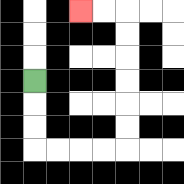{'start': '[1, 3]', 'end': '[3, 0]', 'path_directions': 'D,D,D,R,R,R,R,U,U,U,U,U,U,L,L', 'path_coordinates': '[[1, 3], [1, 4], [1, 5], [1, 6], [2, 6], [3, 6], [4, 6], [5, 6], [5, 5], [5, 4], [5, 3], [5, 2], [5, 1], [5, 0], [4, 0], [3, 0]]'}